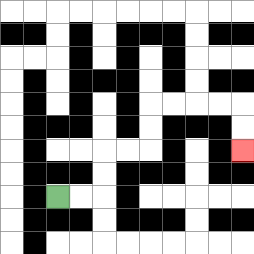{'start': '[2, 8]', 'end': '[10, 6]', 'path_directions': 'R,R,U,U,R,R,U,U,R,R,R,R,D,D', 'path_coordinates': '[[2, 8], [3, 8], [4, 8], [4, 7], [4, 6], [5, 6], [6, 6], [6, 5], [6, 4], [7, 4], [8, 4], [9, 4], [10, 4], [10, 5], [10, 6]]'}